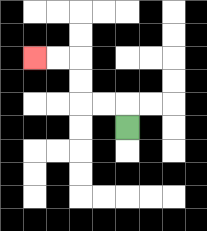{'start': '[5, 5]', 'end': '[1, 2]', 'path_directions': 'U,L,L,U,U,L,L', 'path_coordinates': '[[5, 5], [5, 4], [4, 4], [3, 4], [3, 3], [3, 2], [2, 2], [1, 2]]'}